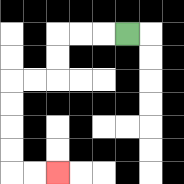{'start': '[5, 1]', 'end': '[2, 7]', 'path_directions': 'L,L,L,D,D,L,L,D,D,D,D,R,R', 'path_coordinates': '[[5, 1], [4, 1], [3, 1], [2, 1], [2, 2], [2, 3], [1, 3], [0, 3], [0, 4], [0, 5], [0, 6], [0, 7], [1, 7], [2, 7]]'}